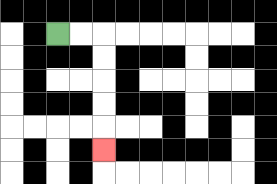{'start': '[2, 1]', 'end': '[4, 6]', 'path_directions': 'R,R,D,D,D,D,D', 'path_coordinates': '[[2, 1], [3, 1], [4, 1], [4, 2], [4, 3], [4, 4], [4, 5], [4, 6]]'}